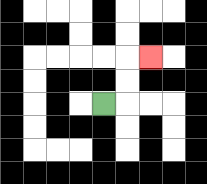{'start': '[4, 4]', 'end': '[6, 2]', 'path_directions': 'R,U,U,R', 'path_coordinates': '[[4, 4], [5, 4], [5, 3], [5, 2], [6, 2]]'}